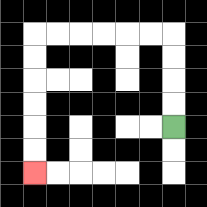{'start': '[7, 5]', 'end': '[1, 7]', 'path_directions': 'U,U,U,U,L,L,L,L,L,L,D,D,D,D,D,D', 'path_coordinates': '[[7, 5], [7, 4], [7, 3], [7, 2], [7, 1], [6, 1], [5, 1], [4, 1], [3, 1], [2, 1], [1, 1], [1, 2], [1, 3], [1, 4], [1, 5], [1, 6], [1, 7]]'}